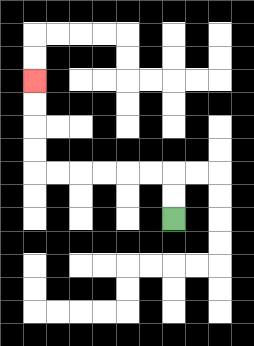{'start': '[7, 9]', 'end': '[1, 3]', 'path_directions': 'U,U,L,L,L,L,L,L,U,U,U,U', 'path_coordinates': '[[7, 9], [7, 8], [7, 7], [6, 7], [5, 7], [4, 7], [3, 7], [2, 7], [1, 7], [1, 6], [1, 5], [1, 4], [1, 3]]'}